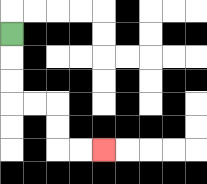{'start': '[0, 1]', 'end': '[4, 6]', 'path_directions': 'D,D,D,R,R,D,D,R,R', 'path_coordinates': '[[0, 1], [0, 2], [0, 3], [0, 4], [1, 4], [2, 4], [2, 5], [2, 6], [3, 6], [4, 6]]'}